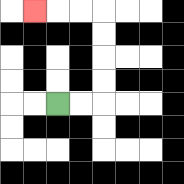{'start': '[2, 4]', 'end': '[1, 0]', 'path_directions': 'R,R,U,U,U,U,L,L,L', 'path_coordinates': '[[2, 4], [3, 4], [4, 4], [4, 3], [4, 2], [4, 1], [4, 0], [3, 0], [2, 0], [1, 0]]'}